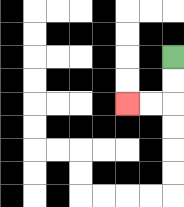{'start': '[7, 2]', 'end': '[5, 4]', 'path_directions': 'D,D,L,L', 'path_coordinates': '[[7, 2], [7, 3], [7, 4], [6, 4], [5, 4]]'}